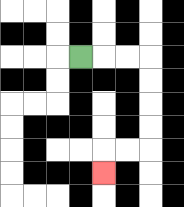{'start': '[3, 2]', 'end': '[4, 7]', 'path_directions': 'R,R,R,D,D,D,D,L,L,D', 'path_coordinates': '[[3, 2], [4, 2], [5, 2], [6, 2], [6, 3], [6, 4], [6, 5], [6, 6], [5, 6], [4, 6], [4, 7]]'}